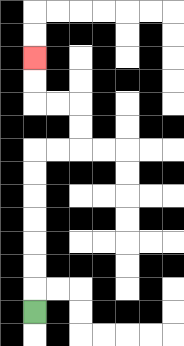{'start': '[1, 13]', 'end': '[1, 2]', 'path_directions': 'U,U,U,U,U,U,U,R,R,U,U,L,L,U,U', 'path_coordinates': '[[1, 13], [1, 12], [1, 11], [1, 10], [1, 9], [1, 8], [1, 7], [1, 6], [2, 6], [3, 6], [3, 5], [3, 4], [2, 4], [1, 4], [1, 3], [1, 2]]'}